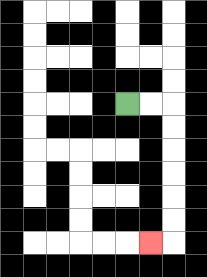{'start': '[5, 4]', 'end': '[6, 10]', 'path_directions': 'R,R,D,D,D,D,D,D,L', 'path_coordinates': '[[5, 4], [6, 4], [7, 4], [7, 5], [7, 6], [7, 7], [7, 8], [7, 9], [7, 10], [6, 10]]'}